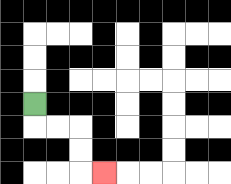{'start': '[1, 4]', 'end': '[4, 7]', 'path_directions': 'D,R,R,D,D,R', 'path_coordinates': '[[1, 4], [1, 5], [2, 5], [3, 5], [3, 6], [3, 7], [4, 7]]'}